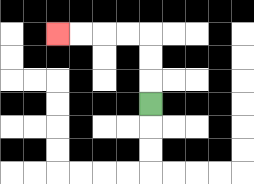{'start': '[6, 4]', 'end': '[2, 1]', 'path_directions': 'U,U,U,L,L,L,L', 'path_coordinates': '[[6, 4], [6, 3], [6, 2], [6, 1], [5, 1], [4, 1], [3, 1], [2, 1]]'}